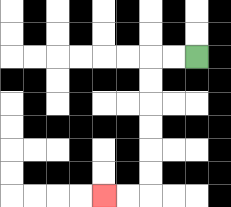{'start': '[8, 2]', 'end': '[4, 8]', 'path_directions': 'L,L,D,D,D,D,D,D,L,L', 'path_coordinates': '[[8, 2], [7, 2], [6, 2], [6, 3], [6, 4], [6, 5], [6, 6], [6, 7], [6, 8], [5, 8], [4, 8]]'}